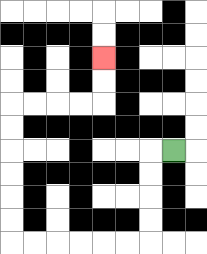{'start': '[7, 6]', 'end': '[4, 2]', 'path_directions': 'L,D,D,D,D,L,L,L,L,L,L,U,U,U,U,U,U,R,R,R,R,U,U', 'path_coordinates': '[[7, 6], [6, 6], [6, 7], [6, 8], [6, 9], [6, 10], [5, 10], [4, 10], [3, 10], [2, 10], [1, 10], [0, 10], [0, 9], [0, 8], [0, 7], [0, 6], [0, 5], [0, 4], [1, 4], [2, 4], [3, 4], [4, 4], [4, 3], [4, 2]]'}